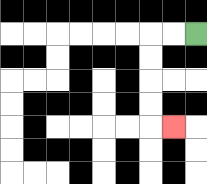{'start': '[8, 1]', 'end': '[7, 5]', 'path_directions': 'L,L,D,D,D,D,R', 'path_coordinates': '[[8, 1], [7, 1], [6, 1], [6, 2], [6, 3], [6, 4], [6, 5], [7, 5]]'}